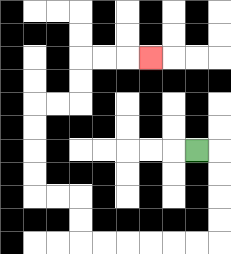{'start': '[8, 6]', 'end': '[6, 2]', 'path_directions': 'R,D,D,D,D,L,L,L,L,L,L,U,U,L,L,U,U,U,U,R,R,U,U,R,R,R', 'path_coordinates': '[[8, 6], [9, 6], [9, 7], [9, 8], [9, 9], [9, 10], [8, 10], [7, 10], [6, 10], [5, 10], [4, 10], [3, 10], [3, 9], [3, 8], [2, 8], [1, 8], [1, 7], [1, 6], [1, 5], [1, 4], [2, 4], [3, 4], [3, 3], [3, 2], [4, 2], [5, 2], [6, 2]]'}